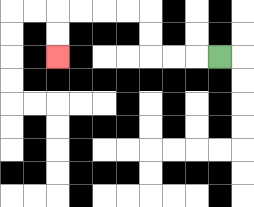{'start': '[9, 2]', 'end': '[2, 2]', 'path_directions': 'L,L,L,U,U,L,L,L,L,D,D', 'path_coordinates': '[[9, 2], [8, 2], [7, 2], [6, 2], [6, 1], [6, 0], [5, 0], [4, 0], [3, 0], [2, 0], [2, 1], [2, 2]]'}